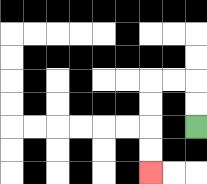{'start': '[8, 5]', 'end': '[6, 7]', 'path_directions': 'U,U,L,L,D,D,D,D', 'path_coordinates': '[[8, 5], [8, 4], [8, 3], [7, 3], [6, 3], [6, 4], [6, 5], [6, 6], [6, 7]]'}